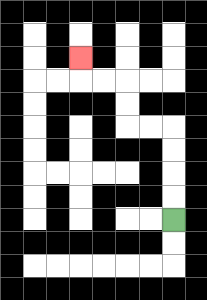{'start': '[7, 9]', 'end': '[3, 2]', 'path_directions': 'U,U,U,U,L,L,U,U,L,L,U', 'path_coordinates': '[[7, 9], [7, 8], [7, 7], [7, 6], [7, 5], [6, 5], [5, 5], [5, 4], [5, 3], [4, 3], [3, 3], [3, 2]]'}